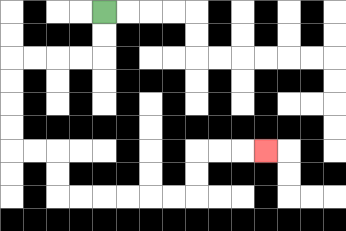{'start': '[4, 0]', 'end': '[11, 6]', 'path_directions': 'D,D,L,L,L,L,D,D,D,D,R,R,D,D,R,R,R,R,R,R,U,U,R,R,R', 'path_coordinates': '[[4, 0], [4, 1], [4, 2], [3, 2], [2, 2], [1, 2], [0, 2], [0, 3], [0, 4], [0, 5], [0, 6], [1, 6], [2, 6], [2, 7], [2, 8], [3, 8], [4, 8], [5, 8], [6, 8], [7, 8], [8, 8], [8, 7], [8, 6], [9, 6], [10, 6], [11, 6]]'}